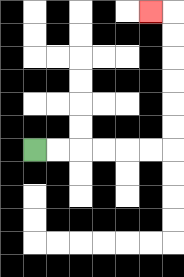{'start': '[1, 6]', 'end': '[6, 0]', 'path_directions': 'R,R,R,R,R,R,U,U,U,U,U,U,L', 'path_coordinates': '[[1, 6], [2, 6], [3, 6], [4, 6], [5, 6], [6, 6], [7, 6], [7, 5], [7, 4], [7, 3], [7, 2], [7, 1], [7, 0], [6, 0]]'}